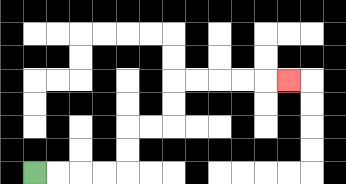{'start': '[1, 7]', 'end': '[12, 3]', 'path_directions': 'R,R,R,R,U,U,R,R,U,U,R,R,R,R,R', 'path_coordinates': '[[1, 7], [2, 7], [3, 7], [4, 7], [5, 7], [5, 6], [5, 5], [6, 5], [7, 5], [7, 4], [7, 3], [8, 3], [9, 3], [10, 3], [11, 3], [12, 3]]'}